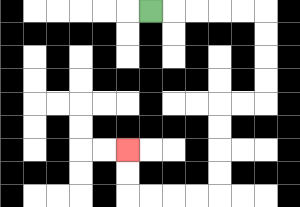{'start': '[6, 0]', 'end': '[5, 6]', 'path_directions': 'R,R,R,R,R,D,D,D,D,L,L,D,D,D,D,L,L,L,L,U,U', 'path_coordinates': '[[6, 0], [7, 0], [8, 0], [9, 0], [10, 0], [11, 0], [11, 1], [11, 2], [11, 3], [11, 4], [10, 4], [9, 4], [9, 5], [9, 6], [9, 7], [9, 8], [8, 8], [7, 8], [6, 8], [5, 8], [5, 7], [5, 6]]'}